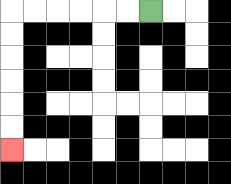{'start': '[6, 0]', 'end': '[0, 6]', 'path_directions': 'L,L,L,L,L,L,D,D,D,D,D,D', 'path_coordinates': '[[6, 0], [5, 0], [4, 0], [3, 0], [2, 0], [1, 0], [0, 0], [0, 1], [0, 2], [0, 3], [0, 4], [0, 5], [0, 6]]'}